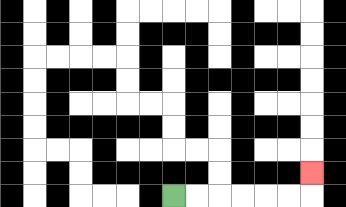{'start': '[7, 8]', 'end': '[13, 7]', 'path_directions': 'R,R,R,R,R,R,U', 'path_coordinates': '[[7, 8], [8, 8], [9, 8], [10, 8], [11, 8], [12, 8], [13, 8], [13, 7]]'}